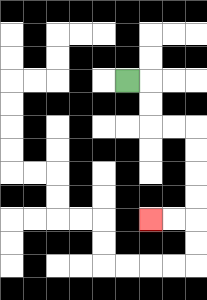{'start': '[5, 3]', 'end': '[6, 9]', 'path_directions': 'R,D,D,R,R,D,D,D,D,L,L', 'path_coordinates': '[[5, 3], [6, 3], [6, 4], [6, 5], [7, 5], [8, 5], [8, 6], [8, 7], [8, 8], [8, 9], [7, 9], [6, 9]]'}